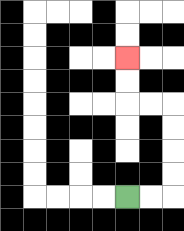{'start': '[5, 8]', 'end': '[5, 2]', 'path_directions': 'R,R,U,U,U,U,L,L,U,U', 'path_coordinates': '[[5, 8], [6, 8], [7, 8], [7, 7], [7, 6], [7, 5], [7, 4], [6, 4], [5, 4], [5, 3], [5, 2]]'}